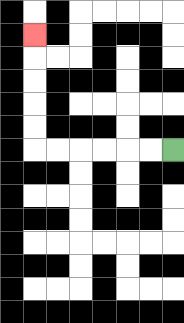{'start': '[7, 6]', 'end': '[1, 1]', 'path_directions': 'L,L,L,L,L,L,U,U,U,U,U', 'path_coordinates': '[[7, 6], [6, 6], [5, 6], [4, 6], [3, 6], [2, 6], [1, 6], [1, 5], [1, 4], [1, 3], [1, 2], [1, 1]]'}